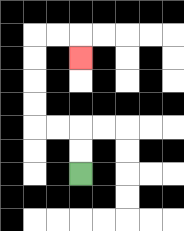{'start': '[3, 7]', 'end': '[3, 2]', 'path_directions': 'U,U,L,L,U,U,U,U,R,R,D', 'path_coordinates': '[[3, 7], [3, 6], [3, 5], [2, 5], [1, 5], [1, 4], [1, 3], [1, 2], [1, 1], [2, 1], [3, 1], [3, 2]]'}